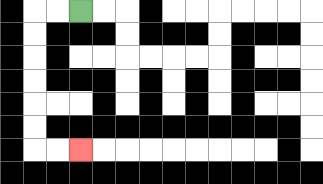{'start': '[3, 0]', 'end': '[3, 6]', 'path_directions': 'L,L,D,D,D,D,D,D,R,R', 'path_coordinates': '[[3, 0], [2, 0], [1, 0], [1, 1], [1, 2], [1, 3], [1, 4], [1, 5], [1, 6], [2, 6], [3, 6]]'}